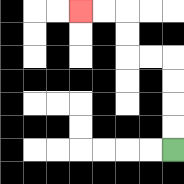{'start': '[7, 6]', 'end': '[3, 0]', 'path_directions': 'U,U,U,U,L,L,U,U,L,L', 'path_coordinates': '[[7, 6], [7, 5], [7, 4], [7, 3], [7, 2], [6, 2], [5, 2], [5, 1], [5, 0], [4, 0], [3, 0]]'}